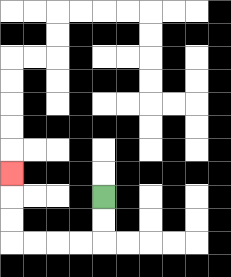{'start': '[4, 8]', 'end': '[0, 7]', 'path_directions': 'D,D,L,L,L,L,U,U,U', 'path_coordinates': '[[4, 8], [4, 9], [4, 10], [3, 10], [2, 10], [1, 10], [0, 10], [0, 9], [0, 8], [0, 7]]'}